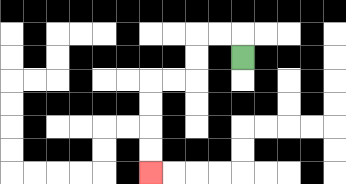{'start': '[10, 2]', 'end': '[6, 7]', 'path_directions': 'U,L,L,D,D,L,L,D,D,D,D', 'path_coordinates': '[[10, 2], [10, 1], [9, 1], [8, 1], [8, 2], [8, 3], [7, 3], [6, 3], [6, 4], [6, 5], [6, 6], [6, 7]]'}